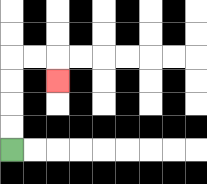{'start': '[0, 6]', 'end': '[2, 3]', 'path_directions': 'U,U,U,U,R,R,D', 'path_coordinates': '[[0, 6], [0, 5], [0, 4], [0, 3], [0, 2], [1, 2], [2, 2], [2, 3]]'}